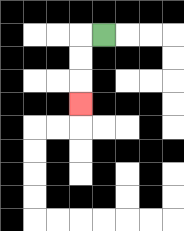{'start': '[4, 1]', 'end': '[3, 4]', 'path_directions': 'L,D,D,D', 'path_coordinates': '[[4, 1], [3, 1], [3, 2], [3, 3], [3, 4]]'}